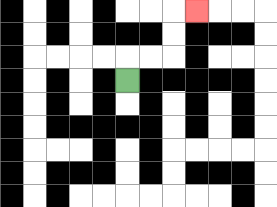{'start': '[5, 3]', 'end': '[8, 0]', 'path_directions': 'U,R,R,U,U,R', 'path_coordinates': '[[5, 3], [5, 2], [6, 2], [7, 2], [7, 1], [7, 0], [8, 0]]'}